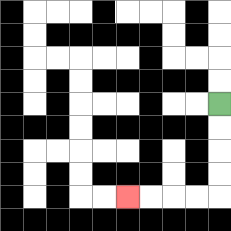{'start': '[9, 4]', 'end': '[5, 8]', 'path_directions': 'D,D,D,D,L,L,L,L', 'path_coordinates': '[[9, 4], [9, 5], [9, 6], [9, 7], [9, 8], [8, 8], [7, 8], [6, 8], [5, 8]]'}